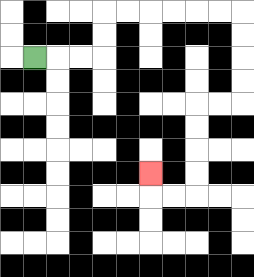{'start': '[1, 2]', 'end': '[6, 7]', 'path_directions': 'R,R,R,U,U,R,R,R,R,R,R,D,D,D,D,L,L,D,D,D,D,L,L,U', 'path_coordinates': '[[1, 2], [2, 2], [3, 2], [4, 2], [4, 1], [4, 0], [5, 0], [6, 0], [7, 0], [8, 0], [9, 0], [10, 0], [10, 1], [10, 2], [10, 3], [10, 4], [9, 4], [8, 4], [8, 5], [8, 6], [8, 7], [8, 8], [7, 8], [6, 8], [6, 7]]'}